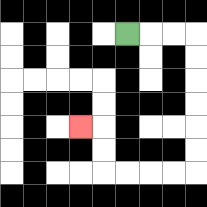{'start': '[5, 1]', 'end': '[3, 5]', 'path_directions': 'R,R,R,D,D,D,D,D,D,L,L,L,L,U,U,L', 'path_coordinates': '[[5, 1], [6, 1], [7, 1], [8, 1], [8, 2], [8, 3], [8, 4], [8, 5], [8, 6], [8, 7], [7, 7], [6, 7], [5, 7], [4, 7], [4, 6], [4, 5], [3, 5]]'}